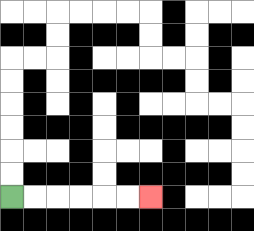{'start': '[0, 8]', 'end': '[6, 8]', 'path_directions': 'R,R,R,R,R,R', 'path_coordinates': '[[0, 8], [1, 8], [2, 8], [3, 8], [4, 8], [5, 8], [6, 8]]'}